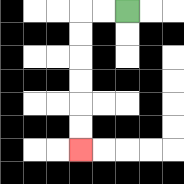{'start': '[5, 0]', 'end': '[3, 6]', 'path_directions': 'L,L,D,D,D,D,D,D', 'path_coordinates': '[[5, 0], [4, 0], [3, 0], [3, 1], [3, 2], [3, 3], [3, 4], [3, 5], [3, 6]]'}